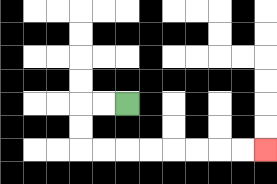{'start': '[5, 4]', 'end': '[11, 6]', 'path_directions': 'L,L,D,D,R,R,R,R,R,R,R,R', 'path_coordinates': '[[5, 4], [4, 4], [3, 4], [3, 5], [3, 6], [4, 6], [5, 6], [6, 6], [7, 6], [8, 6], [9, 6], [10, 6], [11, 6]]'}